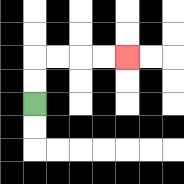{'start': '[1, 4]', 'end': '[5, 2]', 'path_directions': 'U,U,R,R,R,R', 'path_coordinates': '[[1, 4], [1, 3], [1, 2], [2, 2], [3, 2], [4, 2], [5, 2]]'}